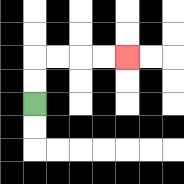{'start': '[1, 4]', 'end': '[5, 2]', 'path_directions': 'U,U,R,R,R,R', 'path_coordinates': '[[1, 4], [1, 3], [1, 2], [2, 2], [3, 2], [4, 2], [5, 2]]'}